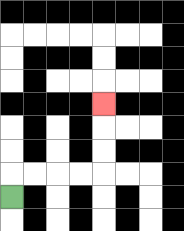{'start': '[0, 8]', 'end': '[4, 4]', 'path_directions': 'U,R,R,R,R,U,U,U', 'path_coordinates': '[[0, 8], [0, 7], [1, 7], [2, 7], [3, 7], [4, 7], [4, 6], [4, 5], [4, 4]]'}